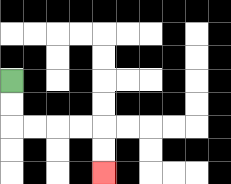{'start': '[0, 3]', 'end': '[4, 7]', 'path_directions': 'D,D,R,R,R,R,D,D', 'path_coordinates': '[[0, 3], [0, 4], [0, 5], [1, 5], [2, 5], [3, 5], [4, 5], [4, 6], [4, 7]]'}